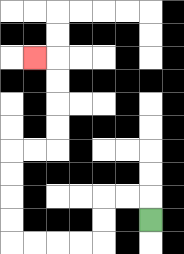{'start': '[6, 9]', 'end': '[1, 2]', 'path_directions': 'U,L,L,D,D,L,L,L,L,U,U,U,U,R,R,U,U,U,U,L', 'path_coordinates': '[[6, 9], [6, 8], [5, 8], [4, 8], [4, 9], [4, 10], [3, 10], [2, 10], [1, 10], [0, 10], [0, 9], [0, 8], [0, 7], [0, 6], [1, 6], [2, 6], [2, 5], [2, 4], [2, 3], [2, 2], [1, 2]]'}